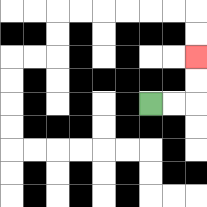{'start': '[6, 4]', 'end': '[8, 2]', 'path_directions': 'R,R,U,U', 'path_coordinates': '[[6, 4], [7, 4], [8, 4], [8, 3], [8, 2]]'}